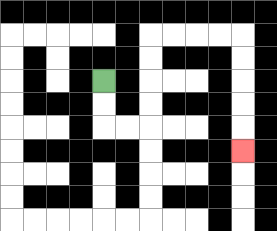{'start': '[4, 3]', 'end': '[10, 6]', 'path_directions': 'D,D,R,R,U,U,U,U,R,R,R,R,D,D,D,D,D', 'path_coordinates': '[[4, 3], [4, 4], [4, 5], [5, 5], [6, 5], [6, 4], [6, 3], [6, 2], [6, 1], [7, 1], [8, 1], [9, 1], [10, 1], [10, 2], [10, 3], [10, 4], [10, 5], [10, 6]]'}